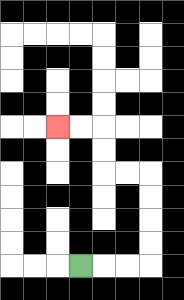{'start': '[3, 11]', 'end': '[2, 5]', 'path_directions': 'R,R,R,U,U,U,U,L,L,U,U,L,L', 'path_coordinates': '[[3, 11], [4, 11], [5, 11], [6, 11], [6, 10], [6, 9], [6, 8], [6, 7], [5, 7], [4, 7], [4, 6], [4, 5], [3, 5], [2, 5]]'}